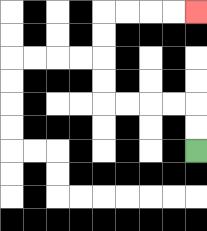{'start': '[8, 6]', 'end': '[8, 0]', 'path_directions': 'U,U,L,L,L,L,U,U,U,U,R,R,R,R', 'path_coordinates': '[[8, 6], [8, 5], [8, 4], [7, 4], [6, 4], [5, 4], [4, 4], [4, 3], [4, 2], [4, 1], [4, 0], [5, 0], [6, 0], [7, 0], [8, 0]]'}